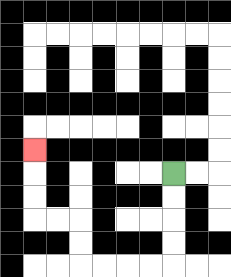{'start': '[7, 7]', 'end': '[1, 6]', 'path_directions': 'D,D,D,D,L,L,L,L,U,U,L,L,U,U,U', 'path_coordinates': '[[7, 7], [7, 8], [7, 9], [7, 10], [7, 11], [6, 11], [5, 11], [4, 11], [3, 11], [3, 10], [3, 9], [2, 9], [1, 9], [1, 8], [1, 7], [1, 6]]'}